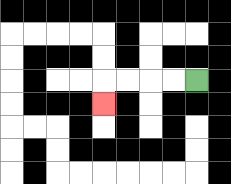{'start': '[8, 3]', 'end': '[4, 4]', 'path_directions': 'L,L,L,L,D', 'path_coordinates': '[[8, 3], [7, 3], [6, 3], [5, 3], [4, 3], [4, 4]]'}